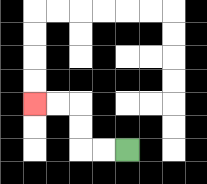{'start': '[5, 6]', 'end': '[1, 4]', 'path_directions': 'L,L,U,U,L,L', 'path_coordinates': '[[5, 6], [4, 6], [3, 6], [3, 5], [3, 4], [2, 4], [1, 4]]'}